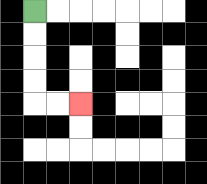{'start': '[1, 0]', 'end': '[3, 4]', 'path_directions': 'D,D,D,D,R,R', 'path_coordinates': '[[1, 0], [1, 1], [1, 2], [1, 3], [1, 4], [2, 4], [3, 4]]'}